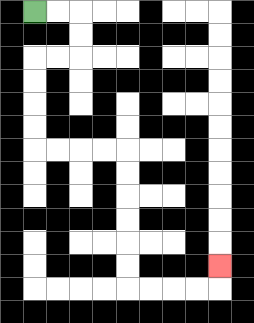{'start': '[1, 0]', 'end': '[9, 11]', 'path_directions': 'R,R,D,D,L,L,D,D,D,D,R,R,R,R,D,D,D,D,D,D,R,R,R,R,U', 'path_coordinates': '[[1, 0], [2, 0], [3, 0], [3, 1], [3, 2], [2, 2], [1, 2], [1, 3], [1, 4], [1, 5], [1, 6], [2, 6], [3, 6], [4, 6], [5, 6], [5, 7], [5, 8], [5, 9], [5, 10], [5, 11], [5, 12], [6, 12], [7, 12], [8, 12], [9, 12], [9, 11]]'}